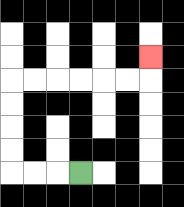{'start': '[3, 7]', 'end': '[6, 2]', 'path_directions': 'L,L,L,U,U,U,U,R,R,R,R,R,R,U', 'path_coordinates': '[[3, 7], [2, 7], [1, 7], [0, 7], [0, 6], [0, 5], [0, 4], [0, 3], [1, 3], [2, 3], [3, 3], [4, 3], [5, 3], [6, 3], [6, 2]]'}